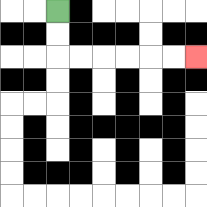{'start': '[2, 0]', 'end': '[8, 2]', 'path_directions': 'D,D,R,R,R,R,R,R', 'path_coordinates': '[[2, 0], [2, 1], [2, 2], [3, 2], [4, 2], [5, 2], [6, 2], [7, 2], [8, 2]]'}